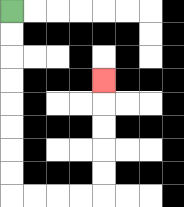{'start': '[0, 0]', 'end': '[4, 3]', 'path_directions': 'D,D,D,D,D,D,D,D,R,R,R,R,U,U,U,U,U', 'path_coordinates': '[[0, 0], [0, 1], [0, 2], [0, 3], [0, 4], [0, 5], [0, 6], [0, 7], [0, 8], [1, 8], [2, 8], [3, 8], [4, 8], [4, 7], [4, 6], [4, 5], [4, 4], [4, 3]]'}